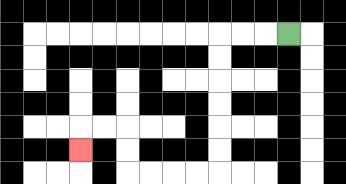{'start': '[12, 1]', 'end': '[3, 6]', 'path_directions': 'L,L,L,D,D,D,D,D,D,L,L,L,L,U,U,L,L,D', 'path_coordinates': '[[12, 1], [11, 1], [10, 1], [9, 1], [9, 2], [9, 3], [9, 4], [9, 5], [9, 6], [9, 7], [8, 7], [7, 7], [6, 7], [5, 7], [5, 6], [5, 5], [4, 5], [3, 5], [3, 6]]'}